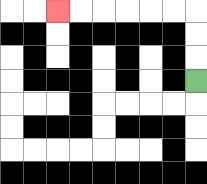{'start': '[8, 3]', 'end': '[2, 0]', 'path_directions': 'U,U,U,L,L,L,L,L,L', 'path_coordinates': '[[8, 3], [8, 2], [8, 1], [8, 0], [7, 0], [6, 0], [5, 0], [4, 0], [3, 0], [2, 0]]'}